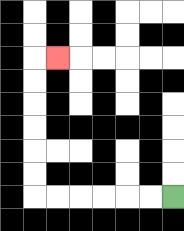{'start': '[7, 8]', 'end': '[2, 2]', 'path_directions': 'L,L,L,L,L,L,U,U,U,U,U,U,R', 'path_coordinates': '[[7, 8], [6, 8], [5, 8], [4, 8], [3, 8], [2, 8], [1, 8], [1, 7], [1, 6], [1, 5], [1, 4], [1, 3], [1, 2], [2, 2]]'}